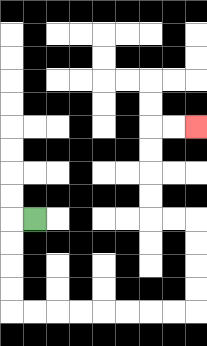{'start': '[1, 9]', 'end': '[8, 5]', 'path_directions': 'L,D,D,D,D,R,R,R,R,R,R,R,R,U,U,U,U,L,L,U,U,U,U,R,R', 'path_coordinates': '[[1, 9], [0, 9], [0, 10], [0, 11], [0, 12], [0, 13], [1, 13], [2, 13], [3, 13], [4, 13], [5, 13], [6, 13], [7, 13], [8, 13], [8, 12], [8, 11], [8, 10], [8, 9], [7, 9], [6, 9], [6, 8], [6, 7], [6, 6], [6, 5], [7, 5], [8, 5]]'}